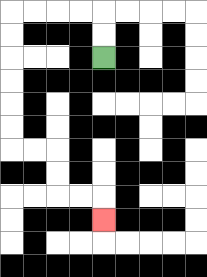{'start': '[4, 2]', 'end': '[4, 9]', 'path_directions': 'U,U,L,L,L,L,D,D,D,D,D,D,R,R,D,D,R,R,D', 'path_coordinates': '[[4, 2], [4, 1], [4, 0], [3, 0], [2, 0], [1, 0], [0, 0], [0, 1], [0, 2], [0, 3], [0, 4], [0, 5], [0, 6], [1, 6], [2, 6], [2, 7], [2, 8], [3, 8], [4, 8], [4, 9]]'}